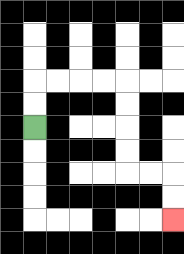{'start': '[1, 5]', 'end': '[7, 9]', 'path_directions': 'U,U,R,R,R,R,D,D,D,D,R,R,D,D', 'path_coordinates': '[[1, 5], [1, 4], [1, 3], [2, 3], [3, 3], [4, 3], [5, 3], [5, 4], [5, 5], [5, 6], [5, 7], [6, 7], [7, 7], [7, 8], [7, 9]]'}